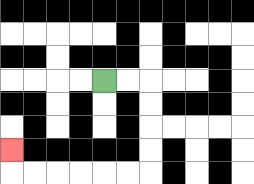{'start': '[4, 3]', 'end': '[0, 6]', 'path_directions': 'R,R,D,D,D,D,L,L,L,L,L,L,U', 'path_coordinates': '[[4, 3], [5, 3], [6, 3], [6, 4], [6, 5], [6, 6], [6, 7], [5, 7], [4, 7], [3, 7], [2, 7], [1, 7], [0, 7], [0, 6]]'}